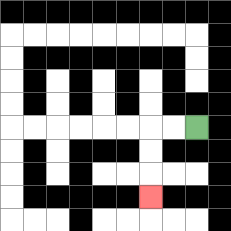{'start': '[8, 5]', 'end': '[6, 8]', 'path_directions': 'L,L,D,D,D', 'path_coordinates': '[[8, 5], [7, 5], [6, 5], [6, 6], [6, 7], [6, 8]]'}